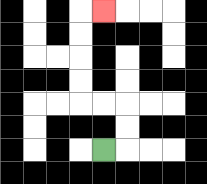{'start': '[4, 6]', 'end': '[4, 0]', 'path_directions': 'R,U,U,L,L,U,U,U,U,R', 'path_coordinates': '[[4, 6], [5, 6], [5, 5], [5, 4], [4, 4], [3, 4], [3, 3], [3, 2], [3, 1], [3, 0], [4, 0]]'}